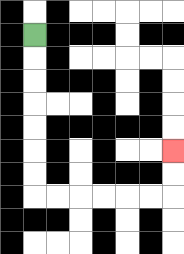{'start': '[1, 1]', 'end': '[7, 6]', 'path_directions': 'D,D,D,D,D,D,D,R,R,R,R,R,R,U,U', 'path_coordinates': '[[1, 1], [1, 2], [1, 3], [1, 4], [1, 5], [1, 6], [1, 7], [1, 8], [2, 8], [3, 8], [4, 8], [5, 8], [6, 8], [7, 8], [7, 7], [7, 6]]'}